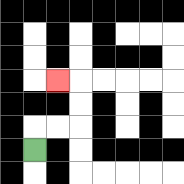{'start': '[1, 6]', 'end': '[2, 3]', 'path_directions': 'U,R,R,U,U,L', 'path_coordinates': '[[1, 6], [1, 5], [2, 5], [3, 5], [3, 4], [3, 3], [2, 3]]'}